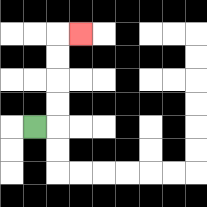{'start': '[1, 5]', 'end': '[3, 1]', 'path_directions': 'R,U,U,U,U,R', 'path_coordinates': '[[1, 5], [2, 5], [2, 4], [2, 3], [2, 2], [2, 1], [3, 1]]'}